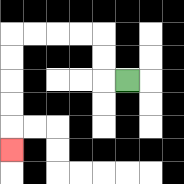{'start': '[5, 3]', 'end': '[0, 6]', 'path_directions': 'L,U,U,L,L,L,L,D,D,D,D,D', 'path_coordinates': '[[5, 3], [4, 3], [4, 2], [4, 1], [3, 1], [2, 1], [1, 1], [0, 1], [0, 2], [0, 3], [0, 4], [0, 5], [0, 6]]'}